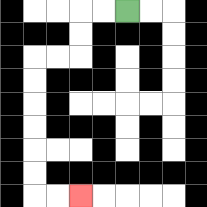{'start': '[5, 0]', 'end': '[3, 8]', 'path_directions': 'L,L,D,D,L,L,D,D,D,D,D,D,R,R', 'path_coordinates': '[[5, 0], [4, 0], [3, 0], [3, 1], [3, 2], [2, 2], [1, 2], [1, 3], [1, 4], [1, 5], [1, 6], [1, 7], [1, 8], [2, 8], [3, 8]]'}